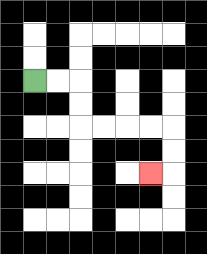{'start': '[1, 3]', 'end': '[6, 7]', 'path_directions': 'R,R,D,D,R,R,R,R,D,D,L', 'path_coordinates': '[[1, 3], [2, 3], [3, 3], [3, 4], [3, 5], [4, 5], [5, 5], [6, 5], [7, 5], [7, 6], [7, 7], [6, 7]]'}